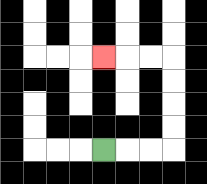{'start': '[4, 6]', 'end': '[4, 2]', 'path_directions': 'R,R,R,U,U,U,U,L,L,L', 'path_coordinates': '[[4, 6], [5, 6], [6, 6], [7, 6], [7, 5], [7, 4], [7, 3], [7, 2], [6, 2], [5, 2], [4, 2]]'}